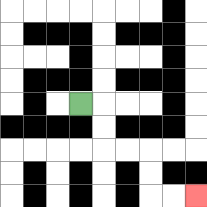{'start': '[3, 4]', 'end': '[8, 8]', 'path_directions': 'R,D,D,R,R,D,D,R,R', 'path_coordinates': '[[3, 4], [4, 4], [4, 5], [4, 6], [5, 6], [6, 6], [6, 7], [6, 8], [7, 8], [8, 8]]'}